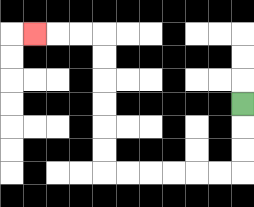{'start': '[10, 4]', 'end': '[1, 1]', 'path_directions': 'D,D,D,L,L,L,L,L,L,U,U,U,U,U,U,L,L,L', 'path_coordinates': '[[10, 4], [10, 5], [10, 6], [10, 7], [9, 7], [8, 7], [7, 7], [6, 7], [5, 7], [4, 7], [4, 6], [4, 5], [4, 4], [4, 3], [4, 2], [4, 1], [3, 1], [2, 1], [1, 1]]'}